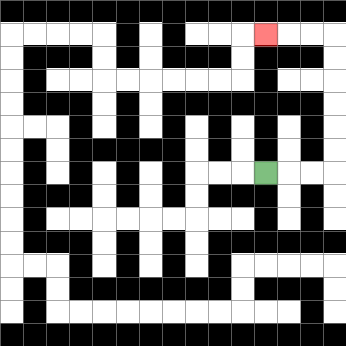{'start': '[11, 7]', 'end': '[11, 1]', 'path_directions': 'R,R,R,U,U,U,U,U,U,L,L,L', 'path_coordinates': '[[11, 7], [12, 7], [13, 7], [14, 7], [14, 6], [14, 5], [14, 4], [14, 3], [14, 2], [14, 1], [13, 1], [12, 1], [11, 1]]'}